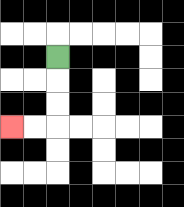{'start': '[2, 2]', 'end': '[0, 5]', 'path_directions': 'D,D,D,L,L', 'path_coordinates': '[[2, 2], [2, 3], [2, 4], [2, 5], [1, 5], [0, 5]]'}